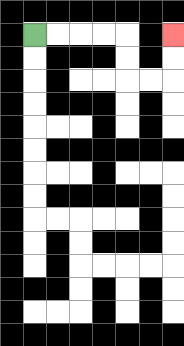{'start': '[1, 1]', 'end': '[7, 1]', 'path_directions': 'R,R,R,R,D,D,R,R,U,U', 'path_coordinates': '[[1, 1], [2, 1], [3, 1], [4, 1], [5, 1], [5, 2], [5, 3], [6, 3], [7, 3], [7, 2], [7, 1]]'}